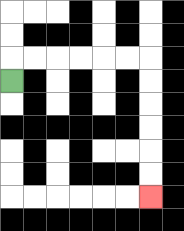{'start': '[0, 3]', 'end': '[6, 8]', 'path_directions': 'U,R,R,R,R,R,R,D,D,D,D,D,D', 'path_coordinates': '[[0, 3], [0, 2], [1, 2], [2, 2], [3, 2], [4, 2], [5, 2], [6, 2], [6, 3], [6, 4], [6, 5], [6, 6], [6, 7], [6, 8]]'}